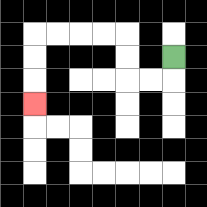{'start': '[7, 2]', 'end': '[1, 4]', 'path_directions': 'D,L,L,U,U,L,L,L,L,D,D,D', 'path_coordinates': '[[7, 2], [7, 3], [6, 3], [5, 3], [5, 2], [5, 1], [4, 1], [3, 1], [2, 1], [1, 1], [1, 2], [1, 3], [1, 4]]'}